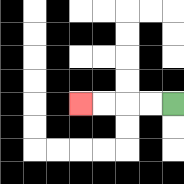{'start': '[7, 4]', 'end': '[3, 4]', 'path_directions': 'L,L,L,L', 'path_coordinates': '[[7, 4], [6, 4], [5, 4], [4, 4], [3, 4]]'}